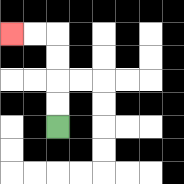{'start': '[2, 5]', 'end': '[0, 1]', 'path_directions': 'U,U,U,U,L,L', 'path_coordinates': '[[2, 5], [2, 4], [2, 3], [2, 2], [2, 1], [1, 1], [0, 1]]'}